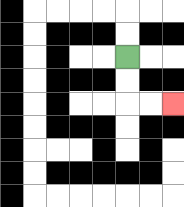{'start': '[5, 2]', 'end': '[7, 4]', 'path_directions': 'D,D,R,R', 'path_coordinates': '[[5, 2], [5, 3], [5, 4], [6, 4], [7, 4]]'}